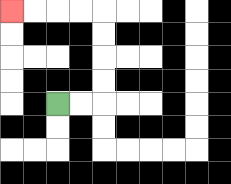{'start': '[2, 4]', 'end': '[0, 0]', 'path_directions': 'R,R,U,U,U,U,L,L,L,L', 'path_coordinates': '[[2, 4], [3, 4], [4, 4], [4, 3], [4, 2], [4, 1], [4, 0], [3, 0], [2, 0], [1, 0], [0, 0]]'}